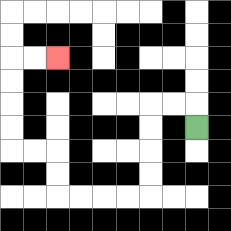{'start': '[8, 5]', 'end': '[2, 2]', 'path_directions': 'U,L,L,D,D,D,D,L,L,L,L,U,U,L,L,U,U,U,U,R,R', 'path_coordinates': '[[8, 5], [8, 4], [7, 4], [6, 4], [6, 5], [6, 6], [6, 7], [6, 8], [5, 8], [4, 8], [3, 8], [2, 8], [2, 7], [2, 6], [1, 6], [0, 6], [0, 5], [0, 4], [0, 3], [0, 2], [1, 2], [2, 2]]'}